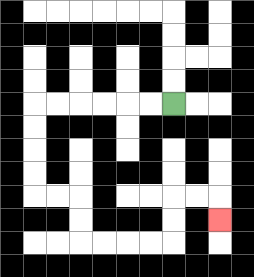{'start': '[7, 4]', 'end': '[9, 9]', 'path_directions': 'L,L,L,L,L,L,D,D,D,D,R,R,D,D,R,R,R,R,U,U,R,R,D', 'path_coordinates': '[[7, 4], [6, 4], [5, 4], [4, 4], [3, 4], [2, 4], [1, 4], [1, 5], [1, 6], [1, 7], [1, 8], [2, 8], [3, 8], [3, 9], [3, 10], [4, 10], [5, 10], [6, 10], [7, 10], [7, 9], [7, 8], [8, 8], [9, 8], [9, 9]]'}